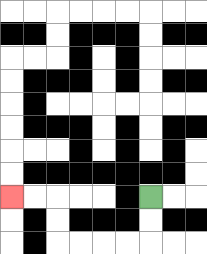{'start': '[6, 8]', 'end': '[0, 8]', 'path_directions': 'D,D,L,L,L,L,U,U,L,L', 'path_coordinates': '[[6, 8], [6, 9], [6, 10], [5, 10], [4, 10], [3, 10], [2, 10], [2, 9], [2, 8], [1, 8], [0, 8]]'}